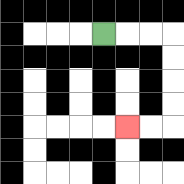{'start': '[4, 1]', 'end': '[5, 5]', 'path_directions': 'R,R,R,D,D,D,D,L,L', 'path_coordinates': '[[4, 1], [5, 1], [6, 1], [7, 1], [7, 2], [7, 3], [7, 4], [7, 5], [6, 5], [5, 5]]'}